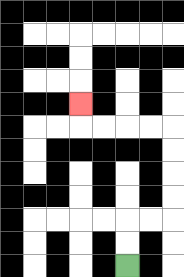{'start': '[5, 11]', 'end': '[3, 4]', 'path_directions': 'U,U,R,R,U,U,U,U,L,L,L,L,U', 'path_coordinates': '[[5, 11], [5, 10], [5, 9], [6, 9], [7, 9], [7, 8], [7, 7], [7, 6], [7, 5], [6, 5], [5, 5], [4, 5], [3, 5], [3, 4]]'}